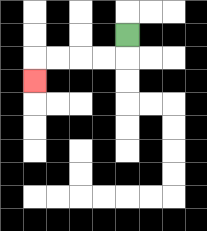{'start': '[5, 1]', 'end': '[1, 3]', 'path_directions': 'D,L,L,L,L,D', 'path_coordinates': '[[5, 1], [5, 2], [4, 2], [3, 2], [2, 2], [1, 2], [1, 3]]'}